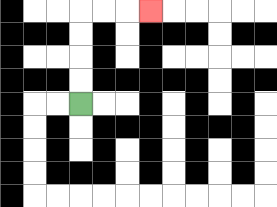{'start': '[3, 4]', 'end': '[6, 0]', 'path_directions': 'U,U,U,U,R,R,R', 'path_coordinates': '[[3, 4], [3, 3], [3, 2], [3, 1], [3, 0], [4, 0], [5, 0], [6, 0]]'}